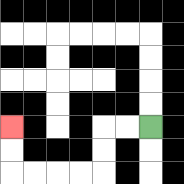{'start': '[6, 5]', 'end': '[0, 5]', 'path_directions': 'L,L,D,D,L,L,L,L,U,U', 'path_coordinates': '[[6, 5], [5, 5], [4, 5], [4, 6], [4, 7], [3, 7], [2, 7], [1, 7], [0, 7], [0, 6], [0, 5]]'}